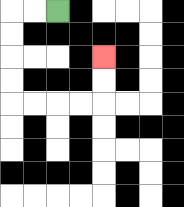{'start': '[2, 0]', 'end': '[4, 2]', 'path_directions': 'L,L,D,D,D,D,R,R,R,R,U,U', 'path_coordinates': '[[2, 0], [1, 0], [0, 0], [0, 1], [0, 2], [0, 3], [0, 4], [1, 4], [2, 4], [3, 4], [4, 4], [4, 3], [4, 2]]'}